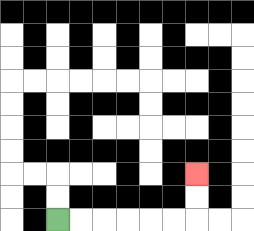{'start': '[2, 9]', 'end': '[8, 7]', 'path_directions': 'R,R,R,R,R,R,U,U', 'path_coordinates': '[[2, 9], [3, 9], [4, 9], [5, 9], [6, 9], [7, 9], [8, 9], [8, 8], [8, 7]]'}